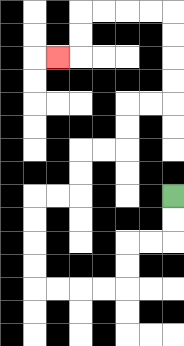{'start': '[7, 8]', 'end': '[2, 2]', 'path_directions': 'D,D,L,L,D,D,L,L,L,L,U,U,U,U,R,R,U,U,R,R,U,U,R,R,U,U,U,U,L,L,L,L,D,D,L', 'path_coordinates': '[[7, 8], [7, 9], [7, 10], [6, 10], [5, 10], [5, 11], [5, 12], [4, 12], [3, 12], [2, 12], [1, 12], [1, 11], [1, 10], [1, 9], [1, 8], [2, 8], [3, 8], [3, 7], [3, 6], [4, 6], [5, 6], [5, 5], [5, 4], [6, 4], [7, 4], [7, 3], [7, 2], [7, 1], [7, 0], [6, 0], [5, 0], [4, 0], [3, 0], [3, 1], [3, 2], [2, 2]]'}